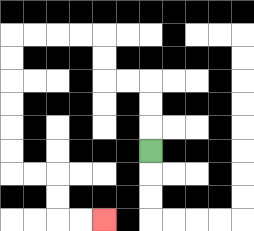{'start': '[6, 6]', 'end': '[4, 9]', 'path_directions': 'U,U,U,L,L,U,U,L,L,L,L,D,D,D,D,D,D,R,R,D,D,R,R', 'path_coordinates': '[[6, 6], [6, 5], [6, 4], [6, 3], [5, 3], [4, 3], [4, 2], [4, 1], [3, 1], [2, 1], [1, 1], [0, 1], [0, 2], [0, 3], [0, 4], [0, 5], [0, 6], [0, 7], [1, 7], [2, 7], [2, 8], [2, 9], [3, 9], [4, 9]]'}